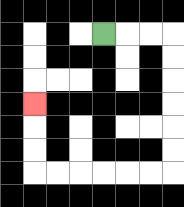{'start': '[4, 1]', 'end': '[1, 4]', 'path_directions': 'R,R,R,D,D,D,D,D,D,L,L,L,L,L,L,U,U,U', 'path_coordinates': '[[4, 1], [5, 1], [6, 1], [7, 1], [7, 2], [7, 3], [7, 4], [7, 5], [7, 6], [7, 7], [6, 7], [5, 7], [4, 7], [3, 7], [2, 7], [1, 7], [1, 6], [1, 5], [1, 4]]'}